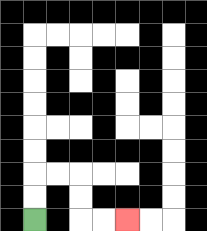{'start': '[1, 9]', 'end': '[5, 9]', 'path_directions': 'U,U,R,R,D,D,R,R', 'path_coordinates': '[[1, 9], [1, 8], [1, 7], [2, 7], [3, 7], [3, 8], [3, 9], [4, 9], [5, 9]]'}